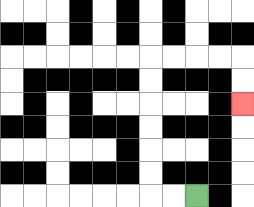{'start': '[8, 8]', 'end': '[10, 4]', 'path_directions': 'L,L,U,U,U,U,U,U,R,R,R,R,D,D', 'path_coordinates': '[[8, 8], [7, 8], [6, 8], [6, 7], [6, 6], [6, 5], [6, 4], [6, 3], [6, 2], [7, 2], [8, 2], [9, 2], [10, 2], [10, 3], [10, 4]]'}